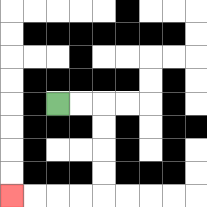{'start': '[2, 4]', 'end': '[0, 8]', 'path_directions': 'R,R,D,D,D,D,L,L,L,L', 'path_coordinates': '[[2, 4], [3, 4], [4, 4], [4, 5], [4, 6], [4, 7], [4, 8], [3, 8], [2, 8], [1, 8], [0, 8]]'}